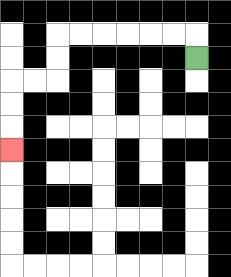{'start': '[8, 2]', 'end': '[0, 6]', 'path_directions': 'U,L,L,L,L,L,L,D,D,L,L,D,D,D', 'path_coordinates': '[[8, 2], [8, 1], [7, 1], [6, 1], [5, 1], [4, 1], [3, 1], [2, 1], [2, 2], [2, 3], [1, 3], [0, 3], [0, 4], [0, 5], [0, 6]]'}